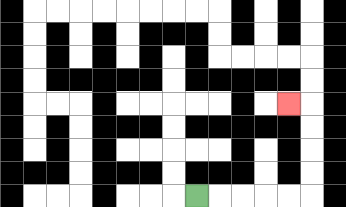{'start': '[8, 8]', 'end': '[12, 4]', 'path_directions': 'R,R,R,R,R,U,U,U,U,L', 'path_coordinates': '[[8, 8], [9, 8], [10, 8], [11, 8], [12, 8], [13, 8], [13, 7], [13, 6], [13, 5], [13, 4], [12, 4]]'}